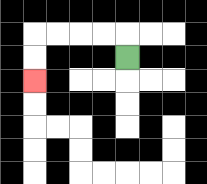{'start': '[5, 2]', 'end': '[1, 3]', 'path_directions': 'U,L,L,L,L,D,D', 'path_coordinates': '[[5, 2], [5, 1], [4, 1], [3, 1], [2, 1], [1, 1], [1, 2], [1, 3]]'}